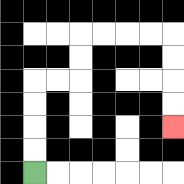{'start': '[1, 7]', 'end': '[7, 5]', 'path_directions': 'U,U,U,U,R,R,U,U,R,R,R,R,D,D,D,D', 'path_coordinates': '[[1, 7], [1, 6], [1, 5], [1, 4], [1, 3], [2, 3], [3, 3], [3, 2], [3, 1], [4, 1], [5, 1], [6, 1], [7, 1], [7, 2], [7, 3], [7, 4], [7, 5]]'}